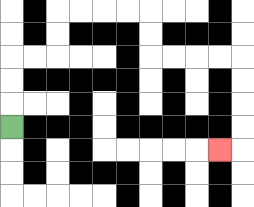{'start': '[0, 5]', 'end': '[9, 6]', 'path_directions': 'U,U,U,R,R,U,U,R,R,R,R,D,D,R,R,R,R,D,D,D,D,L', 'path_coordinates': '[[0, 5], [0, 4], [0, 3], [0, 2], [1, 2], [2, 2], [2, 1], [2, 0], [3, 0], [4, 0], [5, 0], [6, 0], [6, 1], [6, 2], [7, 2], [8, 2], [9, 2], [10, 2], [10, 3], [10, 4], [10, 5], [10, 6], [9, 6]]'}